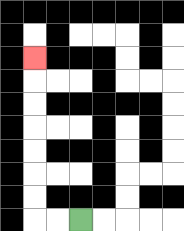{'start': '[3, 9]', 'end': '[1, 2]', 'path_directions': 'L,L,U,U,U,U,U,U,U', 'path_coordinates': '[[3, 9], [2, 9], [1, 9], [1, 8], [1, 7], [1, 6], [1, 5], [1, 4], [1, 3], [1, 2]]'}